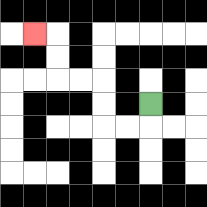{'start': '[6, 4]', 'end': '[1, 1]', 'path_directions': 'D,L,L,U,U,L,L,U,U,L', 'path_coordinates': '[[6, 4], [6, 5], [5, 5], [4, 5], [4, 4], [4, 3], [3, 3], [2, 3], [2, 2], [2, 1], [1, 1]]'}